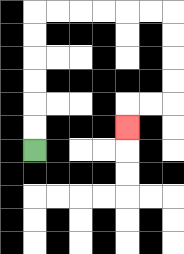{'start': '[1, 6]', 'end': '[5, 5]', 'path_directions': 'U,U,U,U,U,U,R,R,R,R,R,R,D,D,D,D,L,L,D', 'path_coordinates': '[[1, 6], [1, 5], [1, 4], [1, 3], [1, 2], [1, 1], [1, 0], [2, 0], [3, 0], [4, 0], [5, 0], [6, 0], [7, 0], [7, 1], [7, 2], [7, 3], [7, 4], [6, 4], [5, 4], [5, 5]]'}